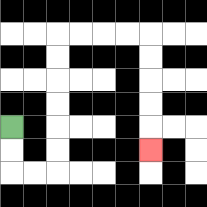{'start': '[0, 5]', 'end': '[6, 6]', 'path_directions': 'D,D,R,R,U,U,U,U,U,U,R,R,R,R,D,D,D,D,D', 'path_coordinates': '[[0, 5], [0, 6], [0, 7], [1, 7], [2, 7], [2, 6], [2, 5], [2, 4], [2, 3], [2, 2], [2, 1], [3, 1], [4, 1], [5, 1], [6, 1], [6, 2], [6, 3], [6, 4], [6, 5], [6, 6]]'}